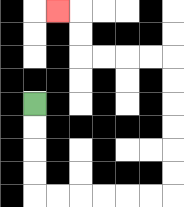{'start': '[1, 4]', 'end': '[2, 0]', 'path_directions': 'D,D,D,D,R,R,R,R,R,R,U,U,U,U,U,U,L,L,L,L,U,U,L', 'path_coordinates': '[[1, 4], [1, 5], [1, 6], [1, 7], [1, 8], [2, 8], [3, 8], [4, 8], [5, 8], [6, 8], [7, 8], [7, 7], [7, 6], [7, 5], [7, 4], [7, 3], [7, 2], [6, 2], [5, 2], [4, 2], [3, 2], [3, 1], [3, 0], [2, 0]]'}